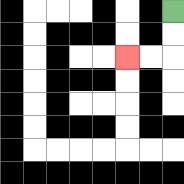{'start': '[7, 0]', 'end': '[5, 2]', 'path_directions': 'D,D,L,L', 'path_coordinates': '[[7, 0], [7, 1], [7, 2], [6, 2], [5, 2]]'}